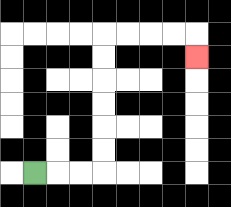{'start': '[1, 7]', 'end': '[8, 2]', 'path_directions': 'R,R,R,U,U,U,U,U,U,R,R,R,R,D', 'path_coordinates': '[[1, 7], [2, 7], [3, 7], [4, 7], [4, 6], [4, 5], [4, 4], [4, 3], [4, 2], [4, 1], [5, 1], [6, 1], [7, 1], [8, 1], [8, 2]]'}